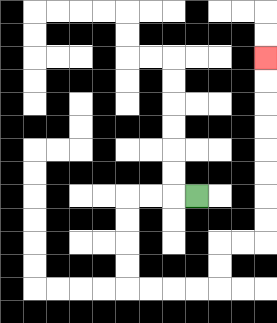{'start': '[8, 8]', 'end': '[11, 2]', 'path_directions': 'L,L,L,D,D,D,D,R,R,R,R,U,U,R,R,U,U,U,U,U,U,U,U', 'path_coordinates': '[[8, 8], [7, 8], [6, 8], [5, 8], [5, 9], [5, 10], [5, 11], [5, 12], [6, 12], [7, 12], [8, 12], [9, 12], [9, 11], [9, 10], [10, 10], [11, 10], [11, 9], [11, 8], [11, 7], [11, 6], [11, 5], [11, 4], [11, 3], [11, 2]]'}